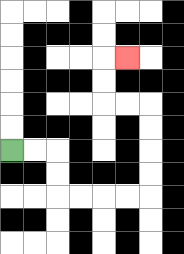{'start': '[0, 6]', 'end': '[5, 2]', 'path_directions': 'R,R,D,D,R,R,R,R,U,U,U,U,L,L,U,U,R', 'path_coordinates': '[[0, 6], [1, 6], [2, 6], [2, 7], [2, 8], [3, 8], [4, 8], [5, 8], [6, 8], [6, 7], [6, 6], [6, 5], [6, 4], [5, 4], [4, 4], [4, 3], [4, 2], [5, 2]]'}